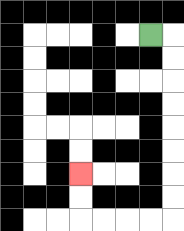{'start': '[6, 1]', 'end': '[3, 7]', 'path_directions': 'R,D,D,D,D,D,D,D,D,L,L,L,L,U,U', 'path_coordinates': '[[6, 1], [7, 1], [7, 2], [7, 3], [7, 4], [7, 5], [7, 6], [7, 7], [7, 8], [7, 9], [6, 9], [5, 9], [4, 9], [3, 9], [3, 8], [3, 7]]'}